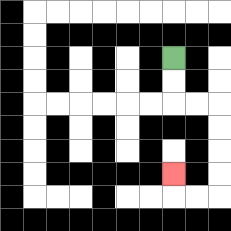{'start': '[7, 2]', 'end': '[7, 7]', 'path_directions': 'D,D,R,R,D,D,D,D,L,L,U', 'path_coordinates': '[[7, 2], [7, 3], [7, 4], [8, 4], [9, 4], [9, 5], [9, 6], [9, 7], [9, 8], [8, 8], [7, 8], [7, 7]]'}